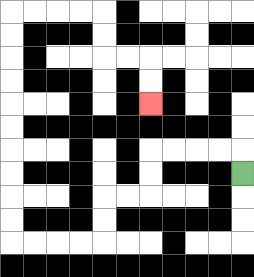{'start': '[10, 7]', 'end': '[6, 4]', 'path_directions': 'U,L,L,L,L,D,D,L,L,D,D,L,L,L,L,U,U,U,U,U,U,U,U,U,U,R,R,R,R,D,D,R,R,D,D', 'path_coordinates': '[[10, 7], [10, 6], [9, 6], [8, 6], [7, 6], [6, 6], [6, 7], [6, 8], [5, 8], [4, 8], [4, 9], [4, 10], [3, 10], [2, 10], [1, 10], [0, 10], [0, 9], [0, 8], [0, 7], [0, 6], [0, 5], [0, 4], [0, 3], [0, 2], [0, 1], [0, 0], [1, 0], [2, 0], [3, 0], [4, 0], [4, 1], [4, 2], [5, 2], [6, 2], [6, 3], [6, 4]]'}